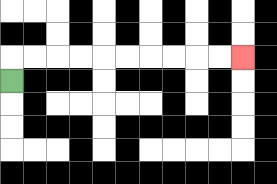{'start': '[0, 3]', 'end': '[10, 2]', 'path_directions': 'U,R,R,R,R,R,R,R,R,R,R', 'path_coordinates': '[[0, 3], [0, 2], [1, 2], [2, 2], [3, 2], [4, 2], [5, 2], [6, 2], [7, 2], [8, 2], [9, 2], [10, 2]]'}